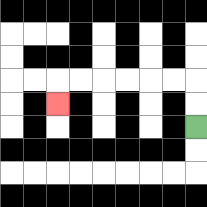{'start': '[8, 5]', 'end': '[2, 4]', 'path_directions': 'U,U,L,L,L,L,L,L,D', 'path_coordinates': '[[8, 5], [8, 4], [8, 3], [7, 3], [6, 3], [5, 3], [4, 3], [3, 3], [2, 3], [2, 4]]'}